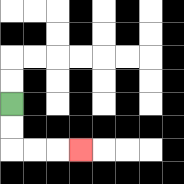{'start': '[0, 4]', 'end': '[3, 6]', 'path_directions': 'D,D,R,R,R', 'path_coordinates': '[[0, 4], [0, 5], [0, 6], [1, 6], [2, 6], [3, 6]]'}